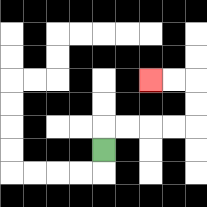{'start': '[4, 6]', 'end': '[6, 3]', 'path_directions': 'U,R,R,R,R,U,U,L,L', 'path_coordinates': '[[4, 6], [4, 5], [5, 5], [6, 5], [7, 5], [8, 5], [8, 4], [8, 3], [7, 3], [6, 3]]'}